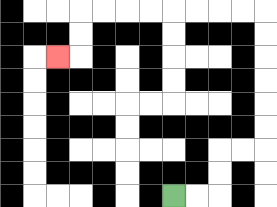{'start': '[7, 8]', 'end': '[2, 2]', 'path_directions': 'R,R,U,U,R,R,U,U,U,U,U,U,L,L,L,L,L,L,L,L,D,D,L', 'path_coordinates': '[[7, 8], [8, 8], [9, 8], [9, 7], [9, 6], [10, 6], [11, 6], [11, 5], [11, 4], [11, 3], [11, 2], [11, 1], [11, 0], [10, 0], [9, 0], [8, 0], [7, 0], [6, 0], [5, 0], [4, 0], [3, 0], [3, 1], [3, 2], [2, 2]]'}